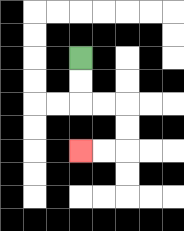{'start': '[3, 2]', 'end': '[3, 6]', 'path_directions': 'D,D,R,R,D,D,L,L', 'path_coordinates': '[[3, 2], [3, 3], [3, 4], [4, 4], [5, 4], [5, 5], [5, 6], [4, 6], [3, 6]]'}